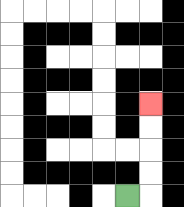{'start': '[5, 8]', 'end': '[6, 4]', 'path_directions': 'R,U,U,U,U', 'path_coordinates': '[[5, 8], [6, 8], [6, 7], [6, 6], [6, 5], [6, 4]]'}